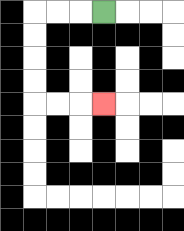{'start': '[4, 0]', 'end': '[4, 4]', 'path_directions': 'L,L,L,D,D,D,D,R,R,R', 'path_coordinates': '[[4, 0], [3, 0], [2, 0], [1, 0], [1, 1], [1, 2], [1, 3], [1, 4], [2, 4], [3, 4], [4, 4]]'}